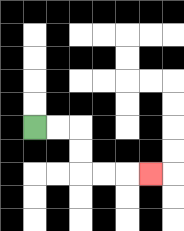{'start': '[1, 5]', 'end': '[6, 7]', 'path_directions': 'R,R,D,D,R,R,R', 'path_coordinates': '[[1, 5], [2, 5], [3, 5], [3, 6], [3, 7], [4, 7], [5, 7], [6, 7]]'}